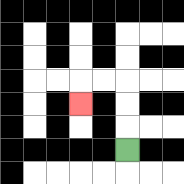{'start': '[5, 6]', 'end': '[3, 4]', 'path_directions': 'U,U,U,L,L,D', 'path_coordinates': '[[5, 6], [5, 5], [5, 4], [5, 3], [4, 3], [3, 3], [3, 4]]'}